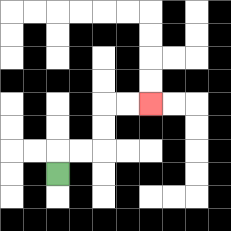{'start': '[2, 7]', 'end': '[6, 4]', 'path_directions': 'U,R,R,U,U,R,R', 'path_coordinates': '[[2, 7], [2, 6], [3, 6], [4, 6], [4, 5], [4, 4], [5, 4], [6, 4]]'}